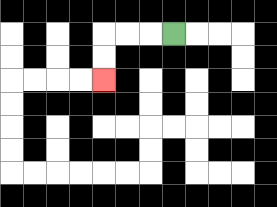{'start': '[7, 1]', 'end': '[4, 3]', 'path_directions': 'L,L,L,D,D', 'path_coordinates': '[[7, 1], [6, 1], [5, 1], [4, 1], [4, 2], [4, 3]]'}